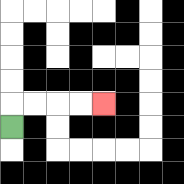{'start': '[0, 5]', 'end': '[4, 4]', 'path_directions': 'U,R,R,R,R', 'path_coordinates': '[[0, 5], [0, 4], [1, 4], [2, 4], [3, 4], [4, 4]]'}